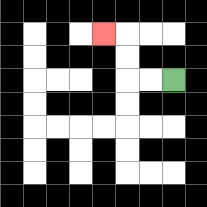{'start': '[7, 3]', 'end': '[4, 1]', 'path_directions': 'L,L,U,U,L', 'path_coordinates': '[[7, 3], [6, 3], [5, 3], [5, 2], [5, 1], [4, 1]]'}